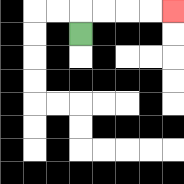{'start': '[3, 1]', 'end': '[7, 0]', 'path_directions': 'U,R,R,R,R', 'path_coordinates': '[[3, 1], [3, 0], [4, 0], [5, 0], [6, 0], [7, 0]]'}